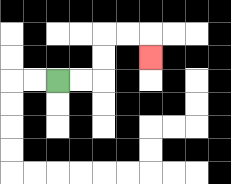{'start': '[2, 3]', 'end': '[6, 2]', 'path_directions': 'R,R,U,U,R,R,D', 'path_coordinates': '[[2, 3], [3, 3], [4, 3], [4, 2], [4, 1], [5, 1], [6, 1], [6, 2]]'}